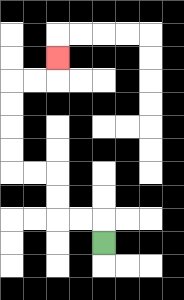{'start': '[4, 10]', 'end': '[2, 2]', 'path_directions': 'U,L,L,U,U,L,L,U,U,U,U,R,R,U', 'path_coordinates': '[[4, 10], [4, 9], [3, 9], [2, 9], [2, 8], [2, 7], [1, 7], [0, 7], [0, 6], [0, 5], [0, 4], [0, 3], [1, 3], [2, 3], [2, 2]]'}